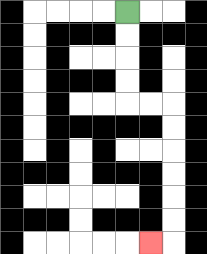{'start': '[5, 0]', 'end': '[6, 10]', 'path_directions': 'D,D,D,D,R,R,D,D,D,D,D,D,L', 'path_coordinates': '[[5, 0], [5, 1], [5, 2], [5, 3], [5, 4], [6, 4], [7, 4], [7, 5], [7, 6], [7, 7], [7, 8], [7, 9], [7, 10], [6, 10]]'}